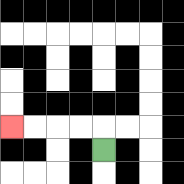{'start': '[4, 6]', 'end': '[0, 5]', 'path_directions': 'U,L,L,L,L', 'path_coordinates': '[[4, 6], [4, 5], [3, 5], [2, 5], [1, 5], [0, 5]]'}